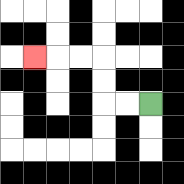{'start': '[6, 4]', 'end': '[1, 2]', 'path_directions': 'L,L,U,U,L,L,L', 'path_coordinates': '[[6, 4], [5, 4], [4, 4], [4, 3], [4, 2], [3, 2], [2, 2], [1, 2]]'}